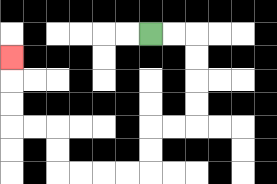{'start': '[6, 1]', 'end': '[0, 2]', 'path_directions': 'R,R,D,D,D,D,L,L,D,D,L,L,L,L,U,U,L,L,U,U,U', 'path_coordinates': '[[6, 1], [7, 1], [8, 1], [8, 2], [8, 3], [8, 4], [8, 5], [7, 5], [6, 5], [6, 6], [6, 7], [5, 7], [4, 7], [3, 7], [2, 7], [2, 6], [2, 5], [1, 5], [0, 5], [0, 4], [0, 3], [0, 2]]'}